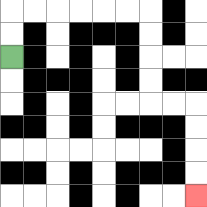{'start': '[0, 2]', 'end': '[8, 8]', 'path_directions': 'U,U,R,R,R,R,R,R,D,D,D,D,R,R,D,D,D,D', 'path_coordinates': '[[0, 2], [0, 1], [0, 0], [1, 0], [2, 0], [3, 0], [4, 0], [5, 0], [6, 0], [6, 1], [6, 2], [6, 3], [6, 4], [7, 4], [8, 4], [8, 5], [8, 6], [8, 7], [8, 8]]'}